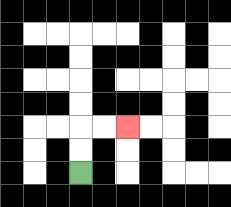{'start': '[3, 7]', 'end': '[5, 5]', 'path_directions': 'U,U,R,R', 'path_coordinates': '[[3, 7], [3, 6], [3, 5], [4, 5], [5, 5]]'}